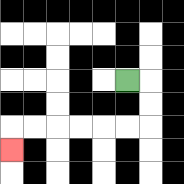{'start': '[5, 3]', 'end': '[0, 6]', 'path_directions': 'R,D,D,L,L,L,L,L,L,D', 'path_coordinates': '[[5, 3], [6, 3], [6, 4], [6, 5], [5, 5], [4, 5], [3, 5], [2, 5], [1, 5], [0, 5], [0, 6]]'}